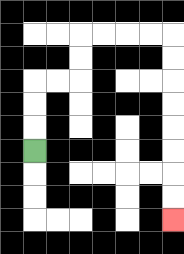{'start': '[1, 6]', 'end': '[7, 9]', 'path_directions': 'U,U,U,R,R,U,U,R,R,R,R,D,D,D,D,D,D,D,D', 'path_coordinates': '[[1, 6], [1, 5], [1, 4], [1, 3], [2, 3], [3, 3], [3, 2], [3, 1], [4, 1], [5, 1], [6, 1], [7, 1], [7, 2], [7, 3], [7, 4], [7, 5], [7, 6], [7, 7], [7, 8], [7, 9]]'}